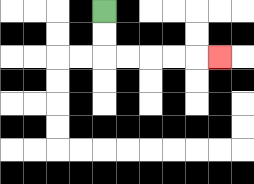{'start': '[4, 0]', 'end': '[9, 2]', 'path_directions': 'D,D,R,R,R,R,R', 'path_coordinates': '[[4, 0], [4, 1], [4, 2], [5, 2], [6, 2], [7, 2], [8, 2], [9, 2]]'}